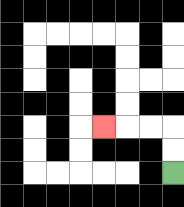{'start': '[7, 7]', 'end': '[4, 5]', 'path_directions': 'U,U,L,L,L', 'path_coordinates': '[[7, 7], [7, 6], [7, 5], [6, 5], [5, 5], [4, 5]]'}